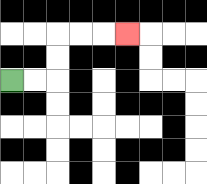{'start': '[0, 3]', 'end': '[5, 1]', 'path_directions': 'R,R,U,U,R,R,R', 'path_coordinates': '[[0, 3], [1, 3], [2, 3], [2, 2], [2, 1], [3, 1], [4, 1], [5, 1]]'}